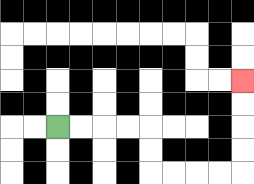{'start': '[2, 5]', 'end': '[10, 3]', 'path_directions': 'R,R,R,R,D,D,R,R,R,R,U,U,U,U', 'path_coordinates': '[[2, 5], [3, 5], [4, 5], [5, 5], [6, 5], [6, 6], [6, 7], [7, 7], [8, 7], [9, 7], [10, 7], [10, 6], [10, 5], [10, 4], [10, 3]]'}